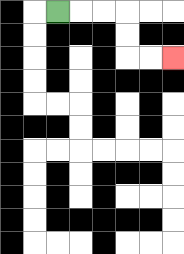{'start': '[2, 0]', 'end': '[7, 2]', 'path_directions': 'R,R,R,D,D,R,R', 'path_coordinates': '[[2, 0], [3, 0], [4, 0], [5, 0], [5, 1], [5, 2], [6, 2], [7, 2]]'}